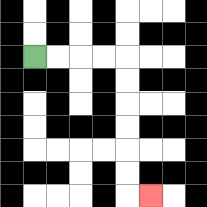{'start': '[1, 2]', 'end': '[6, 8]', 'path_directions': 'R,R,R,R,D,D,D,D,D,D,R', 'path_coordinates': '[[1, 2], [2, 2], [3, 2], [4, 2], [5, 2], [5, 3], [5, 4], [5, 5], [5, 6], [5, 7], [5, 8], [6, 8]]'}